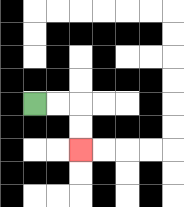{'start': '[1, 4]', 'end': '[3, 6]', 'path_directions': 'R,R,D,D', 'path_coordinates': '[[1, 4], [2, 4], [3, 4], [3, 5], [3, 6]]'}